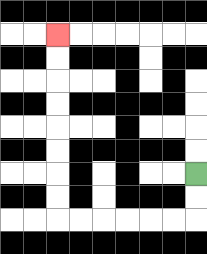{'start': '[8, 7]', 'end': '[2, 1]', 'path_directions': 'D,D,L,L,L,L,L,L,U,U,U,U,U,U,U,U', 'path_coordinates': '[[8, 7], [8, 8], [8, 9], [7, 9], [6, 9], [5, 9], [4, 9], [3, 9], [2, 9], [2, 8], [2, 7], [2, 6], [2, 5], [2, 4], [2, 3], [2, 2], [2, 1]]'}